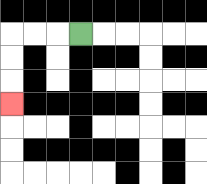{'start': '[3, 1]', 'end': '[0, 4]', 'path_directions': 'L,L,L,D,D,D', 'path_coordinates': '[[3, 1], [2, 1], [1, 1], [0, 1], [0, 2], [0, 3], [0, 4]]'}